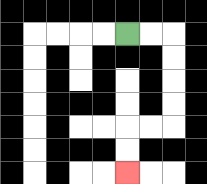{'start': '[5, 1]', 'end': '[5, 7]', 'path_directions': 'R,R,D,D,D,D,L,L,D,D', 'path_coordinates': '[[5, 1], [6, 1], [7, 1], [7, 2], [7, 3], [7, 4], [7, 5], [6, 5], [5, 5], [5, 6], [5, 7]]'}